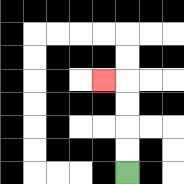{'start': '[5, 7]', 'end': '[4, 3]', 'path_directions': 'U,U,U,U,L', 'path_coordinates': '[[5, 7], [5, 6], [5, 5], [5, 4], [5, 3], [4, 3]]'}